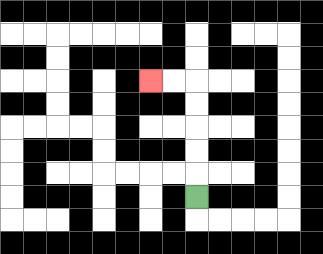{'start': '[8, 8]', 'end': '[6, 3]', 'path_directions': 'U,U,U,U,U,L,L', 'path_coordinates': '[[8, 8], [8, 7], [8, 6], [8, 5], [8, 4], [8, 3], [7, 3], [6, 3]]'}